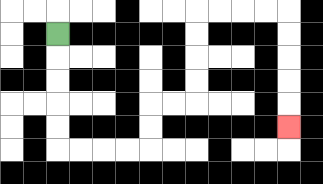{'start': '[2, 1]', 'end': '[12, 5]', 'path_directions': 'D,D,D,D,D,R,R,R,R,U,U,R,R,U,U,U,U,R,R,R,R,D,D,D,D,D', 'path_coordinates': '[[2, 1], [2, 2], [2, 3], [2, 4], [2, 5], [2, 6], [3, 6], [4, 6], [5, 6], [6, 6], [6, 5], [6, 4], [7, 4], [8, 4], [8, 3], [8, 2], [8, 1], [8, 0], [9, 0], [10, 0], [11, 0], [12, 0], [12, 1], [12, 2], [12, 3], [12, 4], [12, 5]]'}